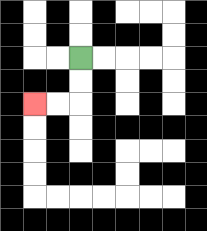{'start': '[3, 2]', 'end': '[1, 4]', 'path_directions': 'D,D,L,L', 'path_coordinates': '[[3, 2], [3, 3], [3, 4], [2, 4], [1, 4]]'}